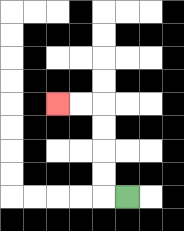{'start': '[5, 8]', 'end': '[2, 4]', 'path_directions': 'L,U,U,U,U,L,L', 'path_coordinates': '[[5, 8], [4, 8], [4, 7], [4, 6], [4, 5], [4, 4], [3, 4], [2, 4]]'}